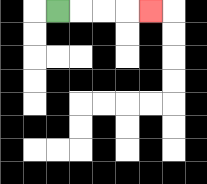{'start': '[2, 0]', 'end': '[6, 0]', 'path_directions': 'R,R,R,R', 'path_coordinates': '[[2, 0], [3, 0], [4, 0], [5, 0], [6, 0]]'}